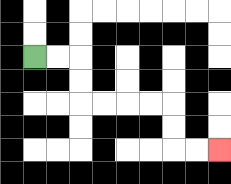{'start': '[1, 2]', 'end': '[9, 6]', 'path_directions': 'R,R,D,D,R,R,R,R,D,D,R,R', 'path_coordinates': '[[1, 2], [2, 2], [3, 2], [3, 3], [3, 4], [4, 4], [5, 4], [6, 4], [7, 4], [7, 5], [7, 6], [8, 6], [9, 6]]'}